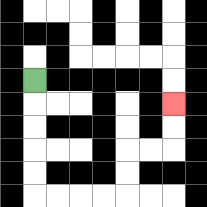{'start': '[1, 3]', 'end': '[7, 4]', 'path_directions': 'D,D,D,D,D,R,R,R,R,U,U,R,R,U,U', 'path_coordinates': '[[1, 3], [1, 4], [1, 5], [1, 6], [1, 7], [1, 8], [2, 8], [3, 8], [4, 8], [5, 8], [5, 7], [5, 6], [6, 6], [7, 6], [7, 5], [7, 4]]'}